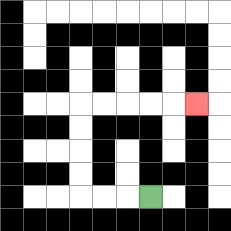{'start': '[6, 8]', 'end': '[8, 4]', 'path_directions': 'L,L,L,U,U,U,U,R,R,R,R,R', 'path_coordinates': '[[6, 8], [5, 8], [4, 8], [3, 8], [3, 7], [3, 6], [3, 5], [3, 4], [4, 4], [5, 4], [6, 4], [7, 4], [8, 4]]'}